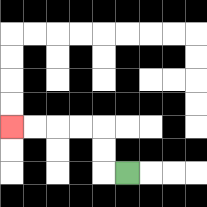{'start': '[5, 7]', 'end': '[0, 5]', 'path_directions': 'L,U,U,L,L,L,L', 'path_coordinates': '[[5, 7], [4, 7], [4, 6], [4, 5], [3, 5], [2, 5], [1, 5], [0, 5]]'}